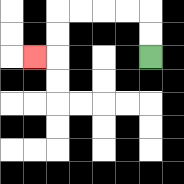{'start': '[6, 2]', 'end': '[1, 2]', 'path_directions': 'U,U,L,L,L,L,D,D,L', 'path_coordinates': '[[6, 2], [6, 1], [6, 0], [5, 0], [4, 0], [3, 0], [2, 0], [2, 1], [2, 2], [1, 2]]'}